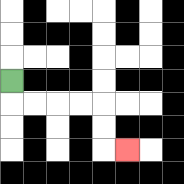{'start': '[0, 3]', 'end': '[5, 6]', 'path_directions': 'D,R,R,R,R,D,D,R', 'path_coordinates': '[[0, 3], [0, 4], [1, 4], [2, 4], [3, 4], [4, 4], [4, 5], [4, 6], [5, 6]]'}